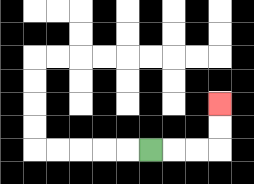{'start': '[6, 6]', 'end': '[9, 4]', 'path_directions': 'R,R,R,U,U', 'path_coordinates': '[[6, 6], [7, 6], [8, 6], [9, 6], [9, 5], [9, 4]]'}